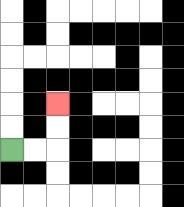{'start': '[0, 6]', 'end': '[2, 4]', 'path_directions': 'R,R,U,U', 'path_coordinates': '[[0, 6], [1, 6], [2, 6], [2, 5], [2, 4]]'}